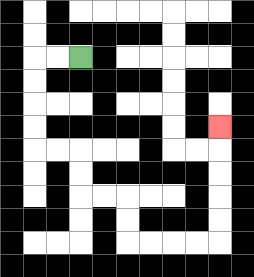{'start': '[3, 2]', 'end': '[9, 5]', 'path_directions': 'L,L,D,D,D,D,R,R,D,D,R,R,D,D,R,R,R,R,U,U,U,U,U', 'path_coordinates': '[[3, 2], [2, 2], [1, 2], [1, 3], [1, 4], [1, 5], [1, 6], [2, 6], [3, 6], [3, 7], [3, 8], [4, 8], [5, 8], [5, 9], [5, 10], [6, 10], [7, 10], [8, 10], [9, 10], [9, 9], [9, 8], [9, 7], [9, 6], [9, 5]]'}